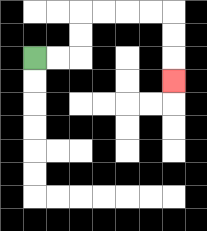{'start': '[1, 2]', 'end': '[7, 3]', 'path_directions': 'R,R,U,U,R,R,R,R,D,D,D', 'path_coordinates': '[[1, 2], [2, 2], [3, 2], [3, 1], [3, 0], [4, 0], [5, 0], [6, 0], [7, 0], [7, 1], [7, 2], [7, 3]]'}